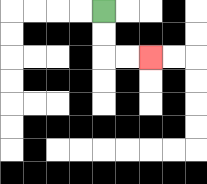{'start': '[4, 0]', 'end': '[6, 2]', 'path_directions': 'D,D,R,R', 'path_coordinates': '[[4, 0], [4, 1], [4, 2], [5, 2], [6, 2]]'}